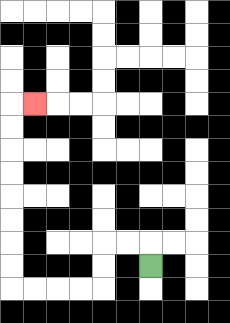{'start': '[6, 11]', 'end': '[1, 4]', 'path_directions': 'U,L,L,D,D,L,L,L,L,U,U,U,U,U,U,U,U,R', 'path_coordinates': '[[6, 11], [6, 10], [5, 10], [4, 10], [4, 11], [4, 12], [3, 12], [2, 12], [1, 12], [0, 12], [0, 11], [0, 10], [0, 9], [0, 8], [0, 7], [0, 6], [0, 5], [0, 4], [1, 4]]'}